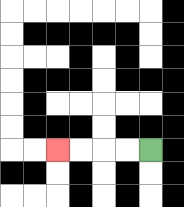{'start': '[6, 6]', 'end': '[2, 6]', 'path_directions': 'L,L,L,L', 'path_coordinates': '[[6, 6], [5, 6], [4, 6], [3, 6], [2, 6]]'}